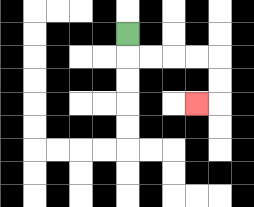{'start': '[5, 1]', 'end': '[8, 4]', 'path_directions': 'D,R,R,R,R,D,D,L', 'path_coordinates': '[[5, 1], [5, 2], [6, 2], [7, 2], [8, 2], [9, 2], [9, 3], [9, 4], [8, 4]]'}